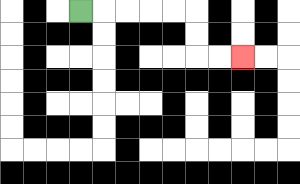{'start': '[3, 0]', 'end': '[10, 2]', 'path_directions': 'R,R,R,R,R,D,D,R,R', 'path_coordinates': '[[3, 0], [4, 0], [5, 0], [6, 0], [7, 0], [8, 0], [8, 1], [8, 2], [9, 2], [10, 2]]'}